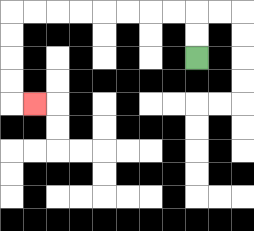{'start': '[8, 2]', 'end': '[1, 4]', 'path_directions': 'U,U,L,L,L,L,L,L,L,L,D,D,D,D,R', 'path_coordinates': '[[8, 2], [8, 1], [8, 0], [7, 0], [6, 0], [5, 0], [4, 0], [3, 0], [2, 0], [1, 0], [0, 0], [0, 1], [0, 2], [0, 3], [0, 4], [1, 4]]'}